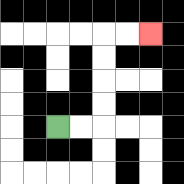{'start': '[2, 5]', 'end': '[6, 1]', 'path_directions': 'R,R,U,U,U,U,R,R', 'path_coordinates': '[[2, 5], [3, 5], [4, 5], [4, 4], [4, 3], [4, 2], [4, 1], [5, 1], [6, 1]]'}